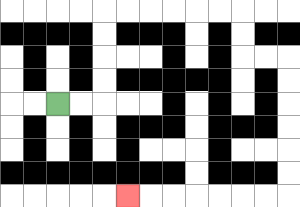{'start': '[2, 4]', 'end': '[5, 8]', 'path_directions': 'R,R,U,U,U,U,R,R,R,R,R,R,D,D,R,R,D,D,D,D,D,D,L,L,L,L,L,L,L', 'path_coordinates': '[[2, 4], [3, 4], [4, 4], [4, 3], [4, 2], [4, 1], [4, 0], [5, 0], [6, 0], [7, 0], [8, 0], [9, 0], [10, 0], [10, 1], [10, 2], [11, 2], [12, 2], [12, 3], [12, 4], [12, 5], [12, 6], [12, 7], [12, 8], [11, 8], [10, 8], [9, 8], [8, 8], [7, 8], [6, 8], [5, 8]]'}